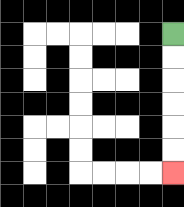{'start': '[7, 1]', 'end': '[7, 7]', 'path_directions': 'D,D,D,D,D,D', 'path_coordinates': '[[7, 1], [7, 2], [7, 3], [7, 4], [7, 5], [7, 6], [7, 7]]'}